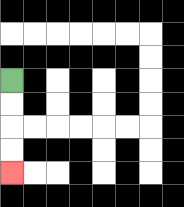{'start': '[0, 3]', 'end': '[0, 7]', 'path_directions': 'D,D,D,D', 'path_coordinates': '[[0, 3], [0, 4], [0, 5], [0, 6], [0, 7]]'}